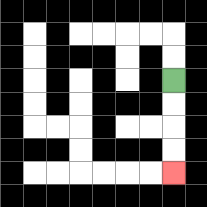{'start': '[7, 3]', 'end': '[7, 7]', 'path_directions': 'D,D,D,D', 'path_coordinates': '[[7, 3], [7, 4], [7, 5], [7, 6], [7, 7]]'}